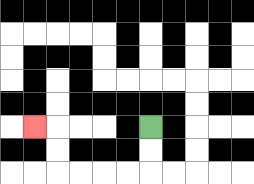{'start': '[6, 5]', 'end': '[1, 5]', 'path_directions': 'D,D,L,L,L,L,U,U,L', 'path_coordinates': '[[6, 5], [6, 6], [6, 7], [5, 7], [4, 7], [3, 7], [2, 7], [2, 6], [2, 5], [1, 5]]'}